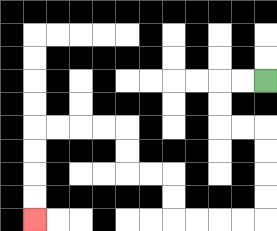{'start': '[11, 3]', 'end': '[1, 9]', 'path_directions': 'L,L,D,D,R,R,D,D,D,D,L,L,L,L,U,U,L,L,U,U,L,L,L,L,D,D,D,D', 'path_coordinates': '[[11, 3], [10, 3], [9, 3], [9, 4], [9, 5], [10, 5], [11, 5], [11, 6], [11, 7], [11, 8], [11, 9], [10, 9], [9, 9], [8, 9], [7, 9], [7, 8], [7, 7], [6, 7], [5, 7], [5, 6], [5, 5], [4, 5], [3, 5], [2, 5], [1, 5], [1, 6], [1, 7], [1, 8], [1, 9]]'}